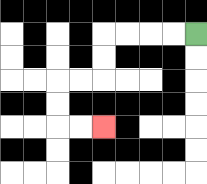{'start': '[8, 1]', 'end': '[4, 5]', 'path_directions': 'L,L,L,L,D,D,L,L,D,D,R,R', 'path_coordinates': '[[8, 1], [7, 1], [6, 1], [5, 1], [4, 1], [4, 2], [4, 3], [3, 3], [2, 3], [2, 4], [2, 5], [3, 5], [4, 5]]'}